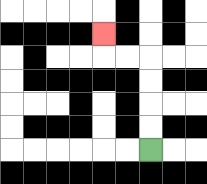{'start': '[6, 6]', 'end': '[4, 1]', 'path_directions': 'U,U,U,U,L,L,U', 'path_coordinates': '[[6, 6], [6, 5], [6, 4], [6, 3], [6, 2], [5, 2], [4, 2], [4, 1]]'}